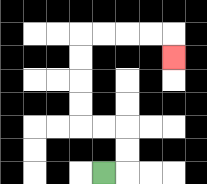{'start': '[4, 7]', 'end': '[7, 2]', 'path_directions': 'R,U,U,L,L,U,U,U,U,R,R,R,R,D', 'path_coordinates': '[[4, 7], [5, 7], [5, 6], [5, 5], [4, 5], [3, 5], [3, 4], [3, 3], [3, 2], [3, 1], [4, 1], [5, 1], [6, 1], [7, 1], [7, 2]]'}